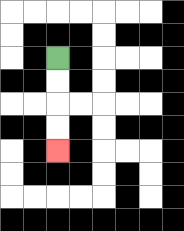{'start': '[2, 2]', 'end': '[2, 6]', 'path_directions': 'D,D,D,D', 'path_coordinates': '[[2, 2], [2, 3], [2, 4], [2, 5], [2, 6]]'}